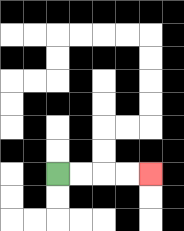{'start': '[2, 7]', 'end': '[6, 7]', 'path_directions': 'R,R,R,R', 'path_coordinates': '[[2, 7], [3, 7], [4, 7], [5, 7], [6, 7]]'}